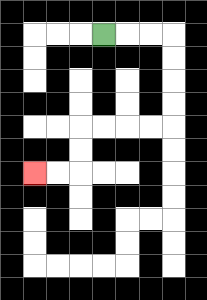{'start': '[4, 1]', 'end': '[1, 7]', 'path_directions': 'R,R,R,D,D,D,D,L,L,L,L,D,D,L,L', 'path_coordinates': '[[4, 1], [5, 1], [6, 1], [7, 1], [7, 2], [7, 3], [7, 4], [7, 5], [6, 5], [5, 5], [4, 5], [3, 5], [3, 6], [3, 7], [2, 7], [1, 7]]'}